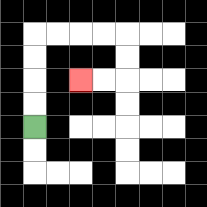{'start': '[1, 5]', 'end': '[3, 3]', 'path_directions': 'U,U,U,U,R,R,R,R,D,D,L,L', 'path_coordinates': '[[1, 5], [1, 4], [1, 3], [1, 2], [1, 1], [2, 1], [3, 1], [4, 1], [5, 1], [5, 2], [5, 3], [4, 3], [3, 3]]'}